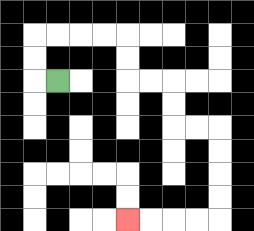{'start': '[2, 3]', 'end': '[5, 9]', 'path_directions': 'L,U,U,R,R,R,R,D,D,R,R,D,D,R,R,D,D,D,D,L,L,L,L', 'path_coordinates': '[[2, 3], [1, 3], [1, 2], [1, 1], [2, 1], [3, 1], [4, 1], [5, 1], [5, 2], [5, 3], [6, 3], [7, 3], [7, 4], [7, 5], [8, 5], [9, 5], [9, 6], [9, 7], [9, 8], [9, 9], [8, 9], [7, 9], [6, 9], [5, 9]]'}